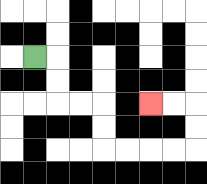{'start': '[1, 2]', 'end': '[6, 4]', 'path_directions': 'R,D,D,R,R,D,D,R,R,R,R,U,U,L,L', 'path_coordinates': '[[1, 2], [2, 2], [2, 3], [2, 4], [3, 4], [4, 4], [4, 5], [4, 6], [5, 6], [6, 6], [7, 6], [8, 6], [8, 5], [8, 4], [7, 4], [6, 4]]'}